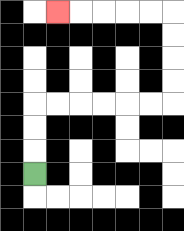{'start': '[1, 7]', 'end': '[2, 0]', 'path_directions': 'U,U,U,R,R,R,R,R,R,U,U,U,U,L,L,L,L,L', 'path_coordinates': '[[1, 7], [1, 6], [1, 5], [1, 4], [2, 4], [3, 4], [4, 4], [5, 4], [6, 4], [7, 4], [7, 3], [7, 2], [7, 1], [7, 0], [6, 0], [5, 0], [4, 0], [3, 0], [2, 0]]'}